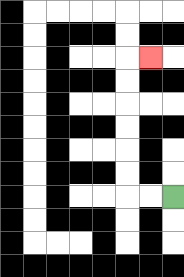{'start': '[7, 8]', 'end': '[6, 2]', 'path_directions': 'L,L,U,U,U,U,U,U,R', 'path_coordinates': '[[7, 8], [6, 8], [5, 8], [5, 7], [5, 6], [5, 5], [5, 4], [5, 3], [5, 2], [6, 2]]'}